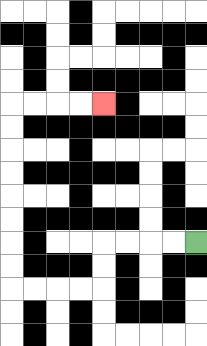{'start': '[8, 10]', 'end': '[4, 4]', 'path_directions': 'L,L,L,L,D,D,L,L,L,L,U,U,U,U,U,U,U,U,R,R,R,R', 'path_coordinates': '[[8, 10], [7, 10], [6, 10], [5, 10], [4, 10], [4, 11], [4, 12], [3, 12], [2, 12], [1, 12], [0, 12], [0, 11], [0, 10], [0, 9], [0, 8], [0, 7], [0, 6], [0, 5], [0, 4], [1, 4], [2, 4], [3, 4], [4, 4]]'}